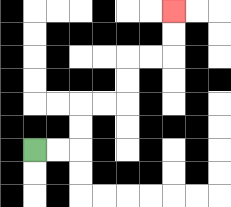{'start': '[1, 6]', 'end': '[7, 0]', 'path_directions': 'R,R,U,U,R,R,U,U,R,R,U,U', 'path_coordinates': '[[1, 6], [2, 6], [3, 6], [3, 5], [3, 4], [4, 4], [5, 4], [5, 3], [5, 2], [6, 2], [7, 2], [7, 1], [7, 0]]'}